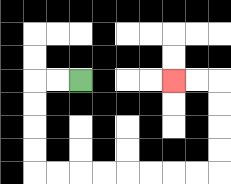{'start': '[3, 3]', 'end': '[7, 3]', 'path_directions': 'L,L,D,D,D,D,R,R,R,R,R,R,R,R,U,U,U,U,L,L', 'path_coordinates': '[[3, 3], [2, 3], [1, 3], [1, 4], [1, 5], [1, 6], [1, 7], [2, 7], [3, 7], [4, 7], [5, 7], [6, 7], [7, 7], [8, 7], [9, 7], [9, 6], [9, 5], [9, 4], [9, 3], [8, 3], [7, 3]]'}